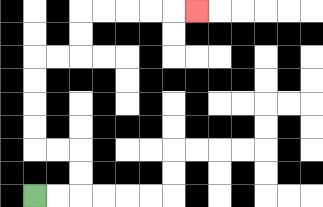{'start': '[1, 8]', 'end': '[8, 0]', 'path_directions': 'R,R,U,U,L,L,U,U,U,U,R,R,U,U,R,R,R,R,R', 'path_coordinates': '[[1, 8], [2, 8], [3, 8], [3, 7], [3, 6], [2, 6], [1, 6], [1, 5], [1, 4], [1, 3], [1, 2], [2, 2], [3, 2], [3, 1], [3, 0], [4, 0], [5, 0], [6, 0], [7, 0], [8, 0]]'}